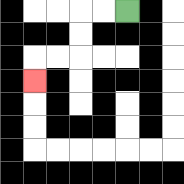{'start': '[5, 0]', 'end': '[1, 3]', 'path_directions': 'L,L,D,D,L,L,D', 'path_coordinates': '[[5, 0], [4, 0], [3, 0], [3, 1], [3, 2], [2, 2], [1, 2], [1, 3]]'}